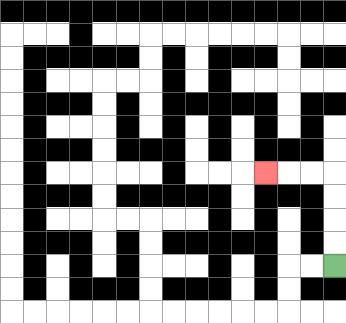{'start': '[14, 11]', 'end': '[11, 7]', 'path_directions': 'U,U,U,U,L,L,L', 'path_coordinates': '[[14, 11], [14, 10], [14, 9], [14, 8], [14, 7], [13, 7], [12, 7], [11, 7]]'}